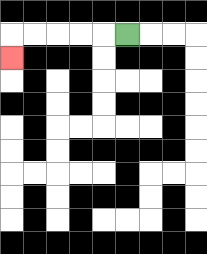{'start': '[5, 1]', 'end': '[0, 2]', 'path_directions': 'L,L,L,L,L,D', 'path_coordinates': '[[5, 1], [4, 1], [3, 1], [2, 1], [1, 1], [0, 1], [0, 2]]'}